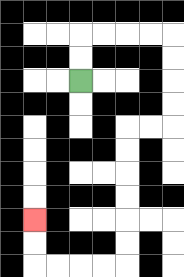{'start': '[3, 3]', 'end': '[1, 9]', 'path_directions': 'U,U,R,R,R,R,D,D,D,D,L,L,D,D,D,D,D,D,L,L,L,L,U,U', 'path_coordinates': '[[3, 3], [3, 2], [3, 1], [4, 1], [5, 1], [6, 1], [7, 1], [7, 2], [7, 3], [7, 4], [7, 5], [6, 5], [5, 5], [5, 6], [5, 7], [5, 8], [5, 9], [5, 10], [5, 11], [4, 11], [3, 11], [2, 11], [1, 11], [1, 10], [1, 9]]'}